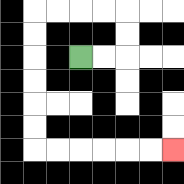{'start': '[3, 2]', 'end': '[7, 6]', 'path_directions': 'R,R,U,U,L,L,L,L,D,D,D,D,D,D,R,R,R,R,R,R', 'path_coordinates': '[[3, 2], [4, 2], [5, 2], [5, 1], [5, 0], [4, 0], [3, 0], [2, 0], [1, 0], [1, 1], [1, 2], [1, 3], [1, 4], [1, 5], [1, 6], [2, 6], [3, 6], [4, 6], [5, 6], [6, 6], [7, 6]]'}